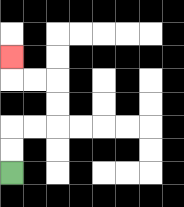{'start': '[0, 7]', 'end': '[0, 2]', 'path_directions': 'U,U,R,R,U,U,L,L,U', 'path_coordinates': '[[0, 7], [0, 6], [0, 5], [1, 5], [2, 5], [2, 4], [2, 3], [1, 3], [0, 3], [0, 2]]'}